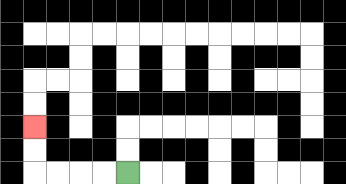{'start': '[5, 7]', 'end': '[1, 5]', 'path_directions': 'L,L,L,L,U,U', 'path_coordinates': '[[5, 7], [4, 7], [3, 7], [2, 7], [1, 7], [1, 6], [1, 5]]'}